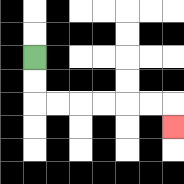{'start': '[1, 2]', 'end': '[7, 5]', 'path_directions': 'D,D,R,R,R,R,R,R,D', 'path_coordinates': '[[1, 2], [1, 3], [1, 4], [2, 4], [3, 4], [4, 4], [5, 4], [6, 4], [7, 4], [7, 5]]'}